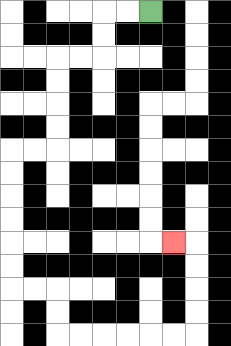{'start': '[6, 0]', 'end': '[7, 10]', 'path_directions': 'L,L,D,D,L,L,D,D,D,D,L,L,D,D,D,D,D,D,R,R,D,D,R,R,R,R,R,R,U,U,U,U,L', 'path_coordinates': '[[6, 0], [5, 0], [4, 0], [4, 1], [4, 2], [3, 2], [2, 2], [2, 3], [2, 4], [2, 5], [2, 6], [1, 6], [0, 6], [0, 7], [0, 8], [0, 9], [0, 10], [0, 11], [0, 12], [1, 12], [2, 12], [2, 13], [2, 14], [3, 14], [4, 14], [5, 14], [6, 14], [7, 14], [8, 14], [8, 13], [8, 12], [8, 11], [8, 10], [7, 10]]'}